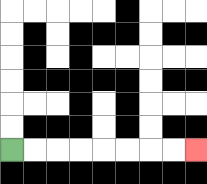{'start': '[0, 6]', 'end': '[8, 6]', 'path_directions': 'R,R,R,R,R,R,R,R', 'path_coordinates': '[[0, 6], [1, 6], [2, 6], [3, 6], [4, 6], [5, 6], [6, 6], [7, 6], [8, 6]]'}